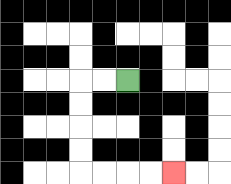{'start': '[5, 3]', 'end': '[7, 7]', 'path_directions': 'L,L,D,D,D,D,R,R,R,R', 'path_coordinates': '[[5, 3], [4, 3], [3, 3], [3, 4], [3, 5], [3, 6], [3, 7], [4, 7], [5, 7], [6, 7], [7, 7]]'}